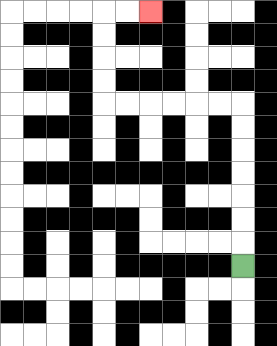{'start': '[10, 11]', 'end': '[6, 0]', 'path_directions': 'U,U,U,U,U,U,U,L,L,L,L,L,L,U,U,U,U,R,R', 'path_coordinates': '[[10, 11], [10, 10], [10, 9], [10, 8], [10, 7], [10, 6], [10, 5], [10, 4], [9, 4], [8, 4], [7, 4], [6, 4], [5, 4], [4, 4], [4, 3], [4, 2], [4, 1], [4, 0], [5, 0], [6, 0]]'}